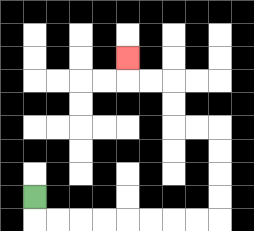{'start': '[1, 8]', 'end': '[5, 2]', 'path_directions': 'D,R,R,R,R,R,R,R,R,U,U,U,U,L,L,U,U,L,L,U', 'path_coordinates': '[[1, 8], [1, 9], [2, 9], [3, 9], [4, 9], [5, 9], [6, 9], [7, 9], [8, 9], [9, 9], [9, 8], [9, 7], [9, 6], [9, 5], [8, 5], [7, 5], [7, 4], [7, 3], [6, 3], [5, 3], [5, 2]]'}